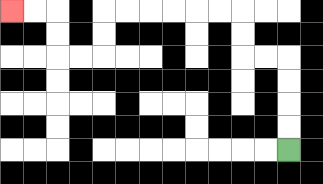{'start': '[12, 6]', 'end': '[0, 0]', 'path_directions': 'U,U,U,U,L,L,U,U,L,L,L,L,L,L,D,D,L,L,U,U,L,L', 'path_coordinates': '[[12, 6], [12, 5], [12, 4], [12, 3], [12, 2], [11, 2], [10, 2], [10, 1], [10, 0], [9, 0], [8, 0], [7, 0], [6, 0], [5, 0], [4, 0], [4, 1], [4, 2], [3, 2], [2, 2], [2, 1], [2, 0], [1, 0], [0, 0]]'}